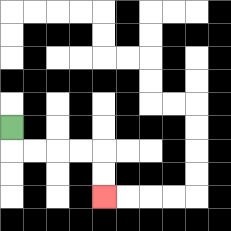{'start': '[0, 5]', 'end': '[4, 8]', 'path_directions': 'D,R,R,R,R,D,D', 'path_coordinates': '[[0, 5], [0, 6], [1, 6], [2, 6], [3, 6], [4, 6], [4, 7], [4, 8]]'}